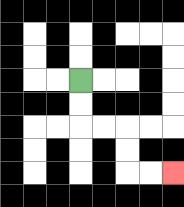{'start': '[3, 3]', 'end': '[7, 7]', 'path_directions': 'D,D,R,R,D,D,R,R', 'path_coordinates': '[[3, 3], [3, 4], [3, 5], [4, 5], [5, 5], [5, 6], [5, 7], [6, 7], [7, 7]]'}